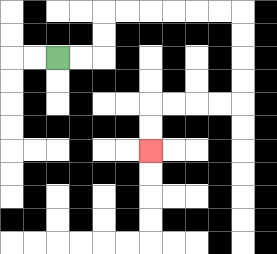{'start': '[2, 2]', 'end': '[6, 6]', 'path_directions': 'R,R,U,U,R,R,R,R,R,R,D,D,D,D,L,L,L,L,D,D', 'path_coordinates': '[[2, 2], [3, 2], [4, 2], [4, 1], [4, 0], [5, 0], [6, 0], [7, 0], [8, 0], [9, 0], [10, 0], [10, 1], [10, 2], [10, 3], [10, 4], [9, 4], [8, 4], [7, 4], [6, 4], [6, 5], [6, 6]]'}